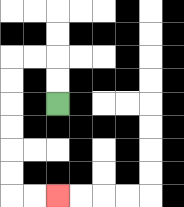{'start': '[2, 4]', 'end': '[2, 8]', 'path_directions': 'U,U,L,L,D,D,D,D,D,D,R,R', 'path_coordinates': '[[2, 4], [2, 3], [2, 2], [1, 2], [0, 2], [0, 3], [0, 4], [0, 5], [0, 6], [0, 7], [0, 8], [1, 8], [2, 8]]'}